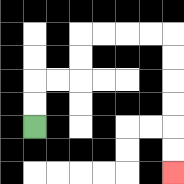{'start': '[1, 5]', 'end': '[7, 7]', 'path_directions': 'U,U,R,R,U,U,R,R,R,R,D,D,D,D,D,D', 'path_coordinates': '[[1, 5], [1, 4], [1, 3], [2, 3], [3, 3], [3, 2], [3, 1], [4, 1], [5, 1], [6, 1], [7, 1], [7, 2], [7, 3], [7, 4], [7, 5], [7, 6], [7, 7]]'}